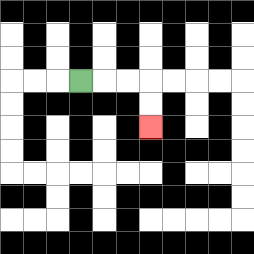{'start': '[3, 3]', 'end': '[6, 5]', 'path_directions': 'R,R,R,D,D', 'path_coordinates': '[[3, 3], [4, 3], [5, 3], [6, 3], [6, 4], [6, 5]]'}